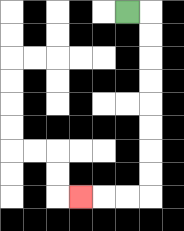{'start': '[5, 0]', 'end': '[3, 8]', 'path_directions': 'R,D,D,D,D,D,D,D,D,L,L,L', 'path_coordinates': '[[5, 0], [6, 0], [6, 1], [6, 2], [6, 3], [6, 4], [6, 5], [6, 6], [6, 7], [6, 8], [5, 8], [4, 8], [3, 8]]'}